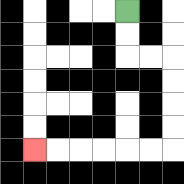{'start': '[5, 0]', 'end': '[1, 6]', 'path_directions': 'D,D,R,R,D,D,D,D,L,L,L,L,L,L', 'path_coordinates': '[[5, 0], [5, 1], [5, 2], [6, 2], [7, 2], [7, 3], [7, 4], [7, 5], [7, 6], [6, 6], [5, 6], [4, 6], [3, 6], [2, 6], [1, 6]]'}